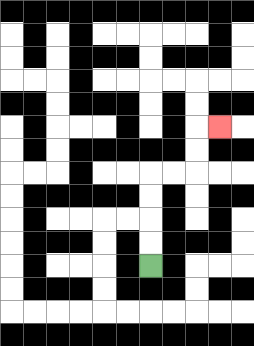{'start': '[6, 11]', 'end': '[9, 5]', 'path_directions': 'U,U,U,U,R,R,U,U,R', 'path_coordinates': '[[6, 11], [6, 10], [6, 9], [6, 8], [6, 7], [7, 7], [8, 7], [8, 6], [8, 5], [9, 5]]'}